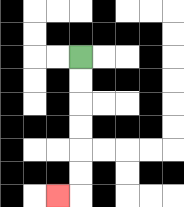{'start': '[3, 2]', 'end': '[2, 8]', 'path_directions': 'D,D,D,D,D,D,L', 'path_coordinates': '[[3, 2], [3, 3], [3, 4], [3, 5], [3, 6], [3, 7], [3, 8], [2, 8]]'}